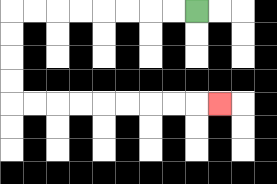{'start': '[8, 0]', 'end': '[9, 4]', 'path_directions': 'L,L,L,L,L,L,L,L,D,D,D,D,R,R,R,R,R,R,R,R,R', 'path_coordinates': '[[8, 0], [7, 0], [6, 0], [5, 0], [4, 0], [3, 0], [2, 0], [1, 0], [0, 0], [0, 1], [0, 2], [0, 3], [0, 4], [1, 4], [2, 4], [3, 4], [4, 4], [5, 4], [6, 4], [7, 4], [8, 4], [9, 4]]'}